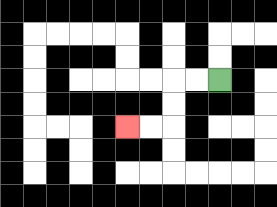{'start': '[9, 3]', 'end': '[5, 5]', 'path_directions': 'L,L,D,D,L,L', 'path_coordinates': '[[9, 3], [8, 3], [7, 3], [7, 4], [7, 5], [6, 5], [5, 5]]'}